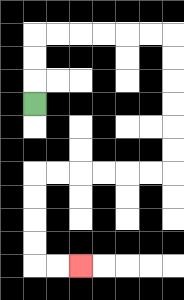{'start': '[1, 4]', 'end': '[3, 11]', 'path_directions': 'U,U,U,R,R,R,R,R,R,D,D,D,D,D,D,L,L,L,L,L,L,D,D,D,D,R,R', 'path_coordinates': '[[1, 4], [1, 3], [1, 2], [1, 1], [2, 1], [3, 1], [4, 1], [5, 1], [6, 1], [7, 1], [7, 2], [7, 3], [7, 4], [7, 5], [7, 6], [7, 7], [6, 7], [5, 7], [4, 7], [3, 7], [2, 7], [1, 7], [1, 8], [1, 9], [1, 10], [1, 11], [2, 11], [3, 11]]'}